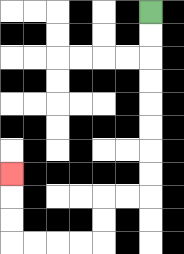{'start': '[6, 0]', 'end': '[0, 7]', 'path_directions': 'D,D,D,D,D,D,D,D,L,L,D,D,L,L,L,L,U,U,U', 'path_coordinates': '[[6, 0], [6, 1], [6, 2], [6, 3], [6, 4], [6, 5], [6, 6], [6, 7], [6, 8], [5, 8], [4, 8], [4, 9], [4, 10], [3, 10], [2, 10], [1, 10], [0, 10], [0, 9], [0, 8], [0, 7]]'}